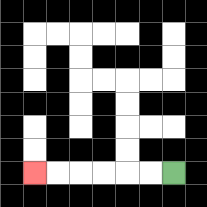{'start': '[7, 7]', 'end': '[1, 7]', 'path_directions': 'L,L,L,L,L,L', 'path_coordinates': '[[7, 7], [6, 7], [5, 7], [4, 7], [3, 7], [2, 7], [1, 7]]'}